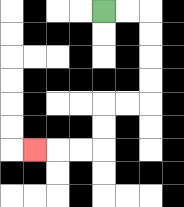{'start': '[4, 0]', 'end': '[1, 6]', 'path_directions': 'R,R,D,D,D,D,L,L,D,D,L,L,L', 'path_coordinates': '[[4, 0], [5, 0], [6, 0], [6, 1], [6, 2], [6, 3], [6, 4], [5, 4], [4, 4], [4, 5], [4, 6], [3, 6], [2, 6], [1, 6]]'}